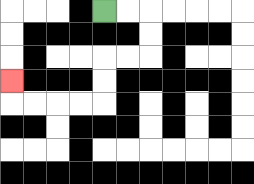{'start': '[4, 0]', 'end': '[0, 3]', 'path_directions': 'R,R,D,D,L,L,D,D,L,L,L,L,U', 'path_coordinates': '[[4, 0], [5, 0], [6, 0], [6, 1], [6, 2], [5, 2], [4, 2], [4, 3], [4, 4], [3, 4], [2, 4], [1, 4], [0, 4], [0, 3]]'}